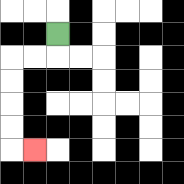{'start': '[2, 1]', 'end': '[1, 6]', 'path_directions': 'D,L,L,D,D,D,D,R', 'path_coordinates': '[[2, 1], [2, 2], [1, 2], [0, 2], [0, 3], [0, 4], [0, 5], [0, 6], [1, 6]]'}